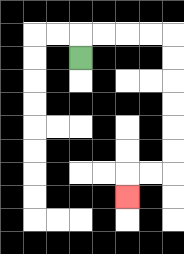{'start': '[3, 2]', 'end': '[5, 8]', 'path_directions': 'U,R,R,R,R,D,D,D,D,D,D,L,L,D', 'path_coordinates': '[[3, 2], [3, 1], [4, 1], [5, 1], [6, 1], [7, 1], [7, 2], [7, 3], [7, 4], [7, 5], [7, 6], [7, 7], [6, 7], [5, 7], [5, 8]]'}